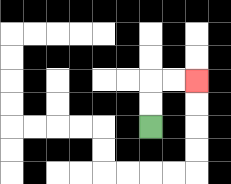{'start': '[6, 5]', 'end': '[8, 3]', 'path_directions': 'U,U,R,R', 'path_coordinates': '[[6, 5], [6, 4], [6, 3], [7, 3], [8, 3]]'}